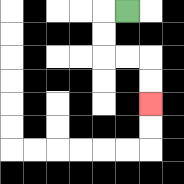{'start': '[5, 0]', 'end': '[6, 4]', 'path_directions': 'L,D,D,R,R,D,D', 'path_coordinates': '[[5, 0], [4, 0], [4, 1], [4, 2], [5, 2], [6, 2], [6, 3], [6, 4]]'}